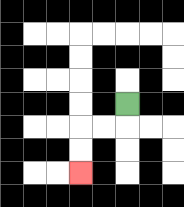{'start': '[5, 4]', 'end': '[3, 7]', 'path_directions': 'D,L,L,D,D', 'path_coordinates': '[[5, 4], [5, 5], [4, 5], [3, 5], [3, 6], [3, 7]]'}